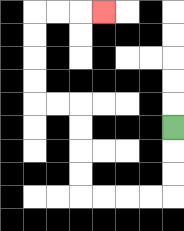{'start': '[7, 5]', 'end': '[4, 0]', 'path_directions': 'D,D,D,L,L,L,L,U,U,U,U,L,L,U,U,U,U,R,R,R', 'path_coordinates': '[[7, 5], [7, 6], [7, 7], [7, 8], [6, 8], [5, 8], [4, 8], [3, 8], [3, 7], [3, 6], [3, 5], [3, 4], [2, 4], [1, 4], [1, 3], [1, 2], [1, 1], [1, 0], [2, 0], [3, 0], [4, 0]]'}